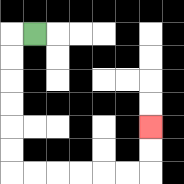{'start': '[1, 1]', 'end': '[6, 5]', 'path_directions': 'L,D,D,D,D,D,D,R,R,R,R,R,R,U,U', 'path_coordinates': '[[1, 1], [0, 1], [0, 2], [0, 3], [0, 4], [0, 5], [0, 6], [0, 7], [1, 7], [2, 7], [3, 7], [4, 7], [5, 7], [6, 7], [6, 6], [6, 5]]'}